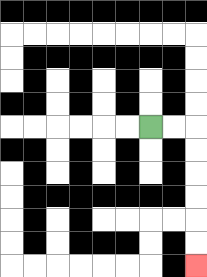{'start': '[6, 5]', 'end': '[8, 11]', 'path_directions': 'R,R,D,D,D,D,D,D', 'path_coordinates': '[[6, 5], [7, 5], [8, 5], [8, 6], [8, 7], [8, 8], [8, 9], [8, 10], [8, 11]]'}